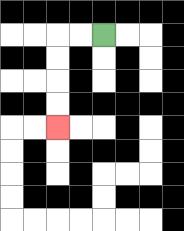{'start': '[4, 1]', 'end': '[2, 5]', 'path_directions': 'L,L,D,D,D,D', 'path_coordinates': '[[4, 1], [3, 1], [2, 1], [2, 2], [2, 3], [2, 4], [2, 5]]'}